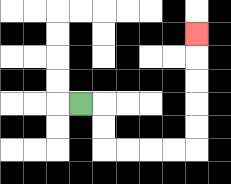{'start': '[3, 4]', 'end': '[8, 1]', 'path_directions': 'R,D,D,R,R,R,R,U,U,U,U,U', 'path_coordinates': '[[3, 4], [4, 4], [4, 5], [4, 6], [5, 6], [6, 6], [7, 6], [8, 6], [8, 5], [8, 4], [8, 3], [8, 2], [8, 1]]'}